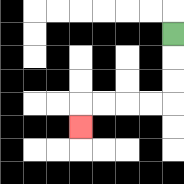{'start': '[7, 1]', 'end': '[3, 5]', 'path_directions': 'D,D,D,L,L,L,L,D', 'path_coordinates': '[[7, 1], [7, 2], [7, 3], [7, 4], [6, 4], [5, 4], [4, 4], [3, 4], [3, 5]]'}